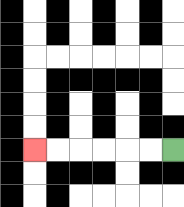{'start': '[7, 6]', 'end': '[1, 6]', 'path_directions': 'L,L,L,L,L,L', 'path_coordinates': '[[7, 6], [6, 6], [5, 6], [4, 6], [3, 6], [2, 6], [1, 6]]'}